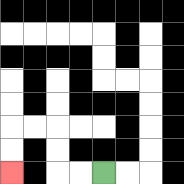{'start': '[4, 7]', 'end': '[0, 7]', 'path_directions': 'L,L,U,U,L,L,D,D', 'path_coordinates': '[[4, 7], [3, 7], [2, 7], [2, 6], [2, 5], [1, 5], [0, 5], [0, 6], [0, 7]]'}